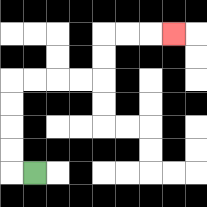{'start': '[1, 7]', 'end': '[7, 1]', 'path_directions': 'L,U,U,U,U,R,R,R,R,U,U,R,R,R', 'path_coordinates': '[[1, 7], [0, 7], [0, 6], [0, 5], [0, 4], [0, 3], [1, 3], [2, 3], [3, 3], [4, 3], [4, 2], [4, 1], [5, 1], [6, 1], [7, 1]]'}